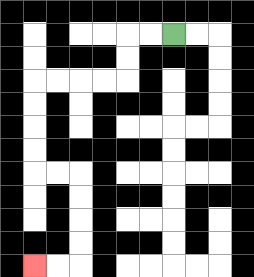{'start': '[7, 1]', 'end': '[1, 11]', 'path_directions': 'L,L,D,D,L,L,L,L,D,D,D,D,R,R,D,D,D,D,L,L', 'path_coordinates': '[[7, 1], [6, 1], [5, 1], [5, 2], [5, 3], [4, 3], [3, 3], [2, 3], [1, 3], [1, 4], [1, 5], [1, 6], [1, 7], [2, 7], [3, 7], [3, 8], [3, 9], [3, 10], [3, 11], [2, 11], [1, 11]]'}